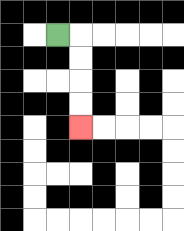{'start': '[2, 1]', 'end': '[3, 5]', 'path_directions': 'R,D,D,D,D', 'path_coordinates': '[[2, 1], [3, 1], [3, 2], [3, 3], [3, 4], [3, 5]]'}